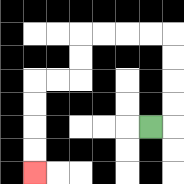{'start': '[6, 5]', 'end': '[1, 7]', 'path_directions': 'R,U,U,U,U,L,L,L,L,D,D,L,L,D,D,D,D', 'path_coordinates': '[[6, 5], [7, 5], [7, 4], [7, 3], [7, 2], [7, 1], [6, 1], [5, 1], [4, 1], [3, 1], [3, 2], [3, 3], [2, 3], [1, 3], [1, 4], [1, 5], [1, 6], [1, 7]]'}